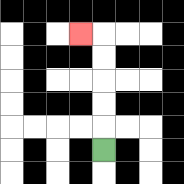{'start': '[4, 6]', 'end': '[3, 1]', 'path_directions': 'U,U,U,U,U,L', 'path_coordinates': '[[4, 6], [4, 5], [4, 4], [4, 3], [4, 2], [4, 1], [3, 1]]'}